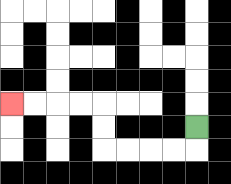{'start': '[8, 5]', 'end': '[0, 4]', 'path_directions': 'D,L,L,L,L,U,U,L,L,L,L', 'path_coordinates': '[[8, 5], [8, 6], [7, 6], [6, 6], [5, 6], [4, 6], [4, 5], [4, 4], [3, 4], [2, 4], [1, 4], [0, 4]]'}